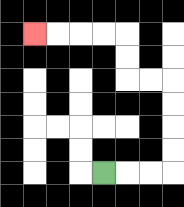{'start': '[4, 7]', 'end': '[1, 1]', 'path_directions': 'R,R,R,U,U,U,U,L,L,U,U,L,L,L,L', 'path_coordinates': '[[4, 7], [5, 7], [6, 7], [7, 7], [7, 6], [7, 5], [7, 4], [7, 3], [6, 3], [5, 3], [5, 2], [5, 1], [4, 1], [3, 1], [2, 1], [1, 1]]'}